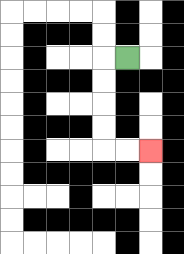{'start': '[5, 2]', 'end': '[6, 6]', 'path_directions': 'L,D,D,D,D,R,R', 'path_coordinates': '[[5, 2], [4, 2], [4, 3], [4, 4], [4, 5], [4, 6], [5, 6], [6, 6]]'}